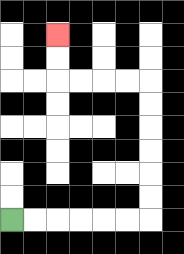{'start': '[0, 9]', 'end': '[2, 1]', 'path_directions': 'R,R,R,R,R,R,U,U,U,U,U,U,L,L,L,L,U,U', 'path_coordinates': '[[0, 9], [1, 9], [2, 9], [3, 9], [4, 9], [5, 9], [6, 9], [6, 8], [6, 7], [6, 6], [6, 5], [6, 4], [6, 3], [5, 3], [4, 3], [3, 3], [2, 3], [2, 2], [2, 1]]'}